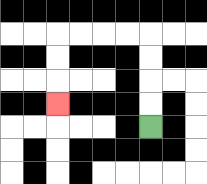{'start': '[6, 5]', 'end': '[2, 4]', 'path_directions': 'U,U,U,U,L,L,L,L,D,D,D', 'path_coordinates': '[[6, 5], [6, 4], [6, 3], [6, 2], [6, 1], [5, 1], [4, 1], [3, 1], [2, 1], [2, 2], [2, 3], [2, 4]]'}